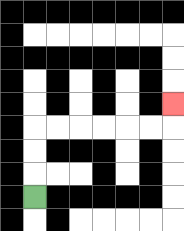{'start': '[1, 8]', 'end': '[7, 4]', 'path_directions': 'U,U,U,R,R,R,R,R,R,U', 'path_coordinates': '[[1, 8], [1, 7], [1, 6], [1, 5], [2, 5], [3, 5], [4, 5], [5, 5], [6, 5], [7, 5], [7, 4]]'}